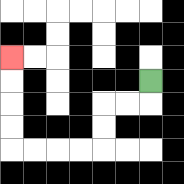{'start': '[6, 3]', 'end': '[0, 2]', 'path_directions': 'D,L,L,D,D,L,L,L,L,U,U,U,U', 'path_coordinates': '[[6, 3], [6, 4], [5, 4], [4, 4], [4, 5], [4, 6], [3, 6], [2, 6], [1, 6], [0, 6], [0, 5], [0, 4], [0, 3], [0, 2]]'}